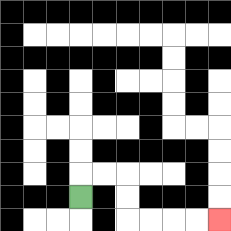{'start': '[3, 8]', 'end': '[9, 9]', 'path_directions': 'U,R,R,D,D,R,R,R,R', 'path_coordinates': '[[3, 8], [3, 7], [4, 7], [5, 7], [5, 8], [5, 9], [6, 9], [7, 9], [8, 9], [9, 9]]'}